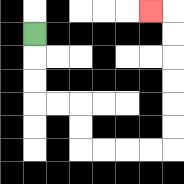{'start': '[1, 1]', 'end': '[6, 0]', 'path_directions': 'D,D,D,R,R,D,D,R,R,R,R,U,U,U,U,U,U,L', 'path_coordinates': '[[1, 1], [1, 2], [1, 3], [1, 4], [2, 4], [3, 4], [3, 5], [3, 6], [4, 6], [5, 6], [6, 6], [7, 6], [7, 5], [7, 4], [7, 3], [7, 2], [7, 1], [7, 0], [6, 0]]'}